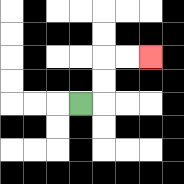{'start': '[3, 4]', 'end': '[6, 2]', 'path_directions': 'R,U,U,R,R', 'path_coordinates': '[[3, 4], [4, 4], [4, 3], [4, 2], [5, 2], [6, 2]]'}